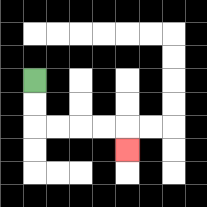{'start': '[1, 3]', 'end': '[5, 6]', 'path_directions': 'D,D,R,R,R,R,D', 'path_coordinates': '[[1, 3], [1, 4], [1, 5], [2, 5], [3, 5], [4, 5], [5, 5], [5, 6]]'}